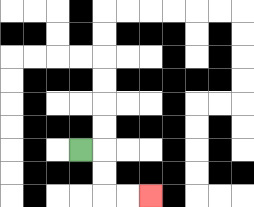{'start': '[3, 6]', 'end': '[6, 8]', 'path_directions': 'R,D,D,R,R', 'path_coordinates': '[[3, 6], [4, 6], [4, 7], [4, 8], [5, 8], [6, 8]]'}